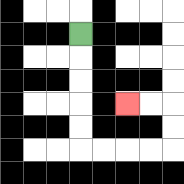{'start': '[3, 1]', 'end': '[5, 4]', 'path_directions': 'D,D,D,D,D,R,R,R,R,U,U,L,L', 'path_coordinates': '[[3, 1], [3, 2], [3, 3], [3, 4], [3, 5], [3, 6], [4, 6], [5, 6], [6, 6], [7, 6], [7, 5], [7, 4], [6, 4], [5, 4]]'}